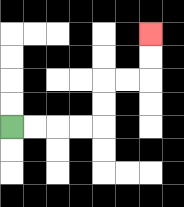{'start': '[0, 5]', 'end': '[6, 1]', 'path_directions': 'R,R,R,R,U,U,R,R,U,U', 'path_coordinates': '[[0, 5], [1, 5], [2, 5], [3, 5], [4, 5], [4, 4], [4, 3], [5, 3], [6, 3], [6, 2], [6, 1]]'}